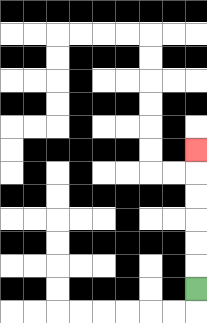{'start': '[8, 12]', 'end': '[8, 6]', 'path_directions': 'U,U,U,U,U,U', 'path_coordinates': '[[8, 12], [8, 11], [8, 10], [8, 9], [8, 8], [8, 7], [8, 6]]'}